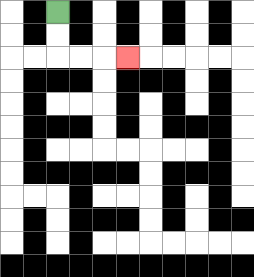{'start': '[2, 0]', 'end': '[5, 2]', 'path_directions': 'D,D,R,R,R', 'path_coordinates': '[[2, 0], [2, 1], [2, 2], [3, 2], [4, 2], [5, 2]]'}